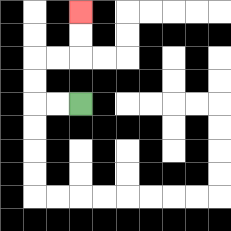{'start': '[3, 4]', 'end': '[3, 0]', 'path_directions': 'L,L,U,U,R,R,U,U', 'path_coordinates': '[[3, 4], [2, 4], [1, 4], [1, 3], [1, 2], [2, 2], [3, 2], [3, 1], [3, 0]]'}